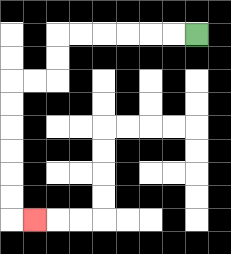{'start': '[8, 1]', 'end': '[1, 9]', 'path_directions': 'L,L,L,L,L,L,D,D,L,L,D,D,D,D,D,D,R', 'path_coordinates': '[[8, 1], [7, 1], [6, 1], [5, 1], [4, 1], [3, 1], [2, 1], [2, 2], [2, 3], [1, 3], [0, 3], [0, 4], [0, 5], [0, 6], [0, 7], [0, 8], [0, 9], [1, 9]]'}